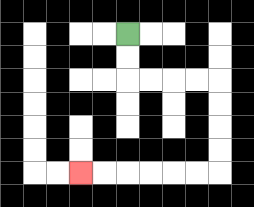{'start': '[5, 1]', 'end': '[3, 7]', 'path_directions': 'D,D,R,R,R,R,D,D,D,D,L,L,L,L,L,L', 'path_coordinates': '[[5, 1], [5, 2], [5, 3], [6, 3], [7, 3], [8, 3], [9, 3], [9, 4], [9, 5], [9, 6], [9, 7], [8, 7], [7, 7], [6, 7], [5, 7], [4, 7], [3, 7]]'}